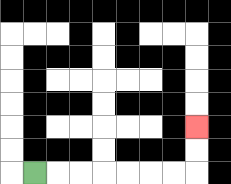{'start': '[1, 7]', 'end': '[8, 5]', 'path_directions': 'R,R,R,R,R,R,R,U,U', 'path_coordinates': '[[1, 7], [2, 7], [3, 7], [4, 7], [5, 7], [6, 7], [7, 7], [8, 7], [8, 6], [8, 5]]'}